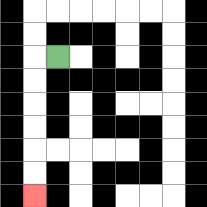{'start': '[2, 2]', 'end': '[1, 8]', 'path_directions': 'L,D,D,D,D,D,D', 'path_coordinates': '[[2, 2], [1, 2], [1, 3], [1, 4], [1, 5], [1, 6], [1, 7], [1, 8]]'}